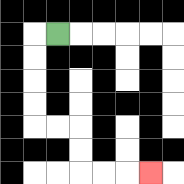{'start': '[2, 1]', 'end': '[6, 7]', 'path_directions': 'L,D,D,D,D,R,R,D,D,R,R,R', 'path_coordinates': '[[2, 1], [1, 1], [1, 2], [1, 3], [1, 4], [1, 5], [2, 5], [3, 5], [3, 6], [3, 7], [4, 7], [5, 7], [6, 7]]'}